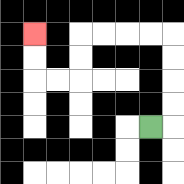{'start': '[6, 5]', 'end': '[1, 1]', 'path_directions': 'R,U,U,U,U,L,L,L,L,D,D,L,L,U,U', 'path_coordinates': '[[6, 5], [7, 5], [7, 4], [7, 3], [7, 2], [7, 1], [6, 1], [5, 1], [4, 1], [3, 1], [3, 2], [3, 3], [2, 3], [1, 3], [1, 2], [1, 1]]'}